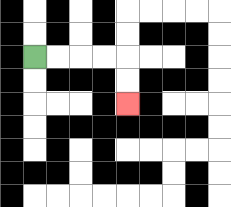{'start': '[1, 2]', 'end': '[5, 4]', 'path_directions': 'R,R,R,R,D,D', 'path_coordinates': '[[1, 2], [2, 2], [3, 2], [4, 2], [5, 2], [5, 3], [5, 4]]'}